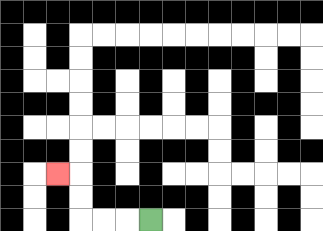{'start': '[6, 9]', 'end': '[2, 7]', 'path_directions': 'L,L,L,U,U,L', 'path_coordinates': '[[6, 9], [5, 9], [4, 9], [3, 9], [3, 8], [3, 7], [2, 7]]'}